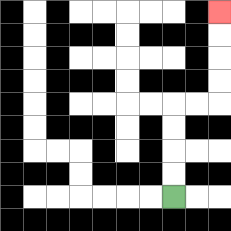{'start': '[7, 8]', 'end': '[9, 0]', 'path_directions': 'U,U,U,U,R,R,U,U,U,U', 'path_coordinates': '[[7, 8], [7, 7], [7, 6], [7, 5], [7, 4], [8, 4], [9, 4], [9, 3], [9, 2], [9, 1], [9, 0]]'}